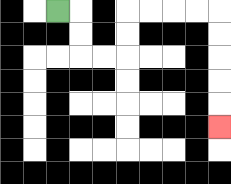{'start': '[2, 0]', 'end': '[9, 5]', 'path_directions': 'R,D,D,R,R,U,U,R,R,R,R,D,D,D,D,D', 'path_coordinates': '[[2, 0], [3, 0], [3, 1], [3, 2], [4, 2], [5, 2], [5, 1], [5, 0], [6, 0], [7, 0], [8, 0], [9, 0], [9, 1], [9, 2], [9, 3], [9, 4], [9, 5]]'}